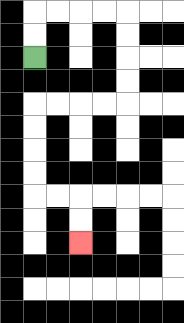{'start': '[1, 2]', 'end': '[3, 10]', 'path_directions': 'U,U,R,R,R,R,D,D,D,D,L,L,L,L,D,D,D,D,R,R,D,D', 'path_coordinates': '[[1, 2], [1, 1], [1, 0], [2, 0], [3, 0], [4, 0], [5, 0], [5, 1], [5, 2], [5, 3], [5, 4], [4, 4], [3, 4], [2, 4], [1, 4], [1, 5], [1, 6], [1, 7], [1, 8], [2, 8], [3, 8], [3, 9], [3, 10]]'}